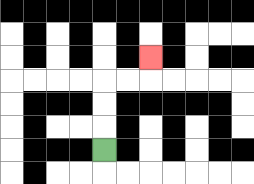{'start': '[4, 6]', 'end': '[6, 2]', 'path_directions': 'U,U,U,R,R,U', 'path_coordinates': '[[4, 6], [4, 5], [4, 4], [4, 3], [5, 3], [6, 3], [6, 2]]'}